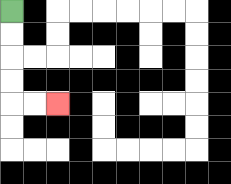{'start': '[0, 0]', 'end': '[2, 4]', 'path_directions': 'D,D,D,D,R,R', 'path_coordinates': '[[0, 0], [0, 1], [0, 2], [0, 3], [0, 4], [1, 4], [2, 4]]'}